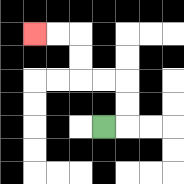{'start': '[4, 5]', 'end': '[1, 1]', 'path_directions': 'R,U,U,L,L,U,U,L,L', 'path_coordinates': '[[4, 5], [5, 5], [5, 4], [5, 3], [4, 3], [3, 3], [3, 2], [3, 1], [2, 1], [1, 1]]'}